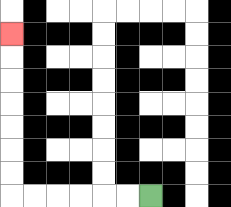{'start': '[6, 8]', 'end': '[0, 1]', 'path_directions': 'L,L,L,L,L,L,U,U,U,U,U,U,U', 'path_coordinates': '[[6, 8], [5, 8], [4, 8], [3, 8], [2, 8], [1, 8], [0, 8], [0, 7], [0, 6], [0, 5], [0, 4], [0, 3], [0, 2], [0, 1]]'}